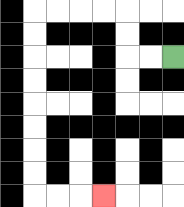{'start': '[7, 2]', 'end': '[4, 8]', 'path_directions': 'L,L,U,U,L,L,L,L,D,D,D,D,D,D,D,D,R,R,R', 'path_coordinates': '[[7, 2], [6, 2], [5, 2], [5, 1], [5, 0], [4, 0], [3, 0], [2, 0], [1, 0], [1, 1], [1, 2], [1, 3], [1, 4], [1, 5], [1, 6], [1, 7], [1, 8], [2, 8], [3, 8], [4, 8]]'}